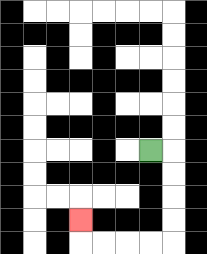{'start': '[6, 6]', 'end': '[3, 9]', 'path_directions': 'R,D,D,D,D,L,L,L,L,U', 'path_coordinates': '[[6, 6], [7, 6], [7, 7], [7, 8], [7, 9], [7, 10], [6, 10], [5, 10], [4, 10], [3, 10], [3, 9]]'}